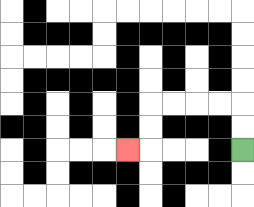{'start': '[10, 6]', 'end': '[5, 6]', 'path_directions': 'U,U,L,L,L,L,D,D,L', 'path_coordinates': '[[10, 6], [10, 5], [10, 4], [9, 4], [8, 4], [7, 4], [6, 4], [6, 5], [6, 6], [5, 6]]'}